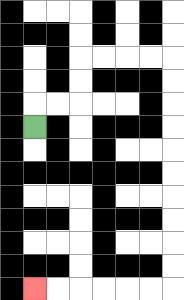{'start': '[1, 5]', 'end': '[1, 12]', 'path_directions': 'U,R,R,U,U,R,R,R,R,D,D,D,D,D,D,D,D,D,D,L,L,L,L,L,L', 'path_coordinates': '[[1, 5], [1, 4], [2, 4], [3, 4], [3, 3], [3, 2], [4, 2], [5, 2], [6, 2], [7, 2], [7, 3], [7, 4], [7, 5], [7, 6], [7, 7], [7, 8], [7, 9], [7, 10], [7, 11], [7, 12], [6, 12], [5, 12], [4, 12], [3, 12], [2, 12], [1, 12]]'}